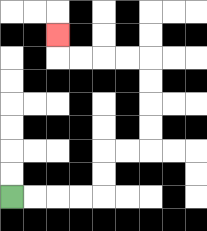{'start': '[0, 8]', 'end': '[2, 1]', 'path_directions': 'R,R,R,R,U,U,R,R,U,U,U,U,L,L,L,L,U', 'path_coordinates': '[[0, 8], [1, 8], [2, 8], [3, 8], [4, 8], [4, 7], [4, 6], [5, 6], [6, 6], [6, 5], [6, 4], [6, 3], [6, 2], [5, 2], [4, 2], [3, 2], [2, 2], [2, 1]]'}